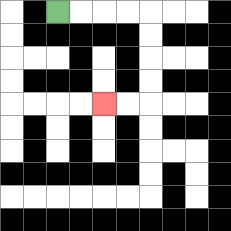{'start': '[2, 0]', 'end': '[4, 4]', 'path_directions': 'R,R,R,R,D,D,D,D,L,L', 'path_coordinates': '[[2, 0], [3, 0], [4, 0], [5, 0], [6, 0], [6, 1], [6, 2], [6, 3], [6, 4], [5, 4], [4, 4]]'}